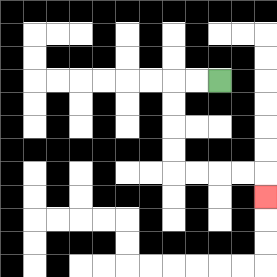{'start': '[9, 3]', 'end': '[11, 8]', 'path_directions': 'L,L,D,D,D,D,R,R,R,R,D', 'path_coordinates': '[[9, 3], [8, 3], [7, 3], [7, 4], [7, 5], [7, 6], [7, 7], [8, 7], [9, 7], [10, 7], [11, 7], [11, 8]]'}